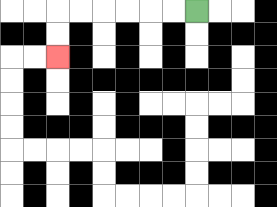{'start': '[8, 0]', 'end': '[2, 2]', 'path_directions': 'L,L,L,L,L,L,D,D', 'path_coordinates': '[[8, 0], [7, 0], [6, 0], [5, 0], [4, 0], [3, 0], [2, 0], [2, 1], [2, 2]]'}